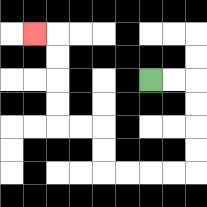{'start': '[6, 3]', 'end': '[1, 1]', 'path_directions': 'R,R,D,D,D,D,L,L,L,L,U,U,L,L,U,U,U,U,L', 'path_coordinates': '[[6, 3], [7, 3], [8, 3], [8, 4], [8, 5], [8, 6], [8, 7], [7, 7], [6, 7], [5, 7], [4, 7], [4, 6], [4, 5], [3, 5], [2, 5], [2, 4], [2, 3], [2, 2], [2, 1], [1, 1]]'}